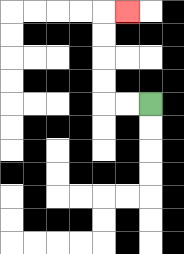{'start': '[6, 4]', 'end': '[5, 0]', 'path_directions': 'L,L,U,U,U,U,R', 'path_coordinates': '[[6, 4], [5, 4], [4, 4], [4, 3], [4, 2], [4, 1], [4, 0], [5, 0]]'}